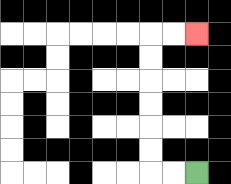{'start': '[8, 7]', 'end': '[8, 1]', 'path_directions': 'L,L,U,U,U,U,U,U,R,R', 'path_coordinates': '[[8, 7], [7, 7], [6, 7], [6, 6], [6, 5], [6, 4], [6, 3], [6, 2], [6, 1], [7, 1], [8, 1]]'}